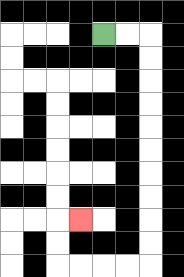{'start': '[4, 1]', 'end': '[3, 9]', 'path_directions': 'R,R,D,D,D,D,D,D,D,D,D,D,L,L,L,L,U,U,R', 'path_coordinates': '[[4, 1], [5, 1], [6, 1], [6, 2], [6, 3], [6, 4], [6, 5], [6, 6], [6, 7], [6, 8], [6, 9], [6, 10], [6, 11], [5, 11], [4, 11], [3, 11], [2, 11], [2, 10], [2, 9], [3, 9]]'}